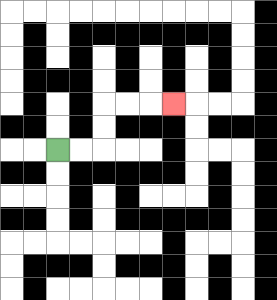{'start': '[2, 6]', 'end': '[7, 4]', 'path_directions': 'R,R,U,U,R,R,R', 'path_coordinates': '[[2, 6], [3, 6], [4, 6], [4, 5], [4, 4], [5, 4], [6, 4], [7, 4]]'}